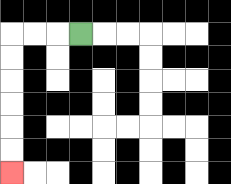{'start': '[3, 1]', 'end': '[0, 7]', 'path_directions': 'L,L,L,D,D,D,D,D,D', 'path_coordinates': '[[3, 1], [2, 1], [1, 1], [0, 1], [0, 2], [0, 3], [0, 4], [0, 5], [0, 6], [0, 7]]'}